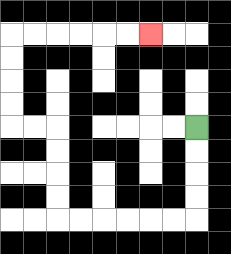{'start': '[8, 5]', 'end': '[6, 1]', 'path_directions': 'D,D,D,D,L,L,L,L,L,L,U,U,U,U,L,L,U,U,U,U,R,R,R,R,R,R', 'path_coordinates': '[[8, 5], [8, 6], [8, 7], [8, 8], [8, 9], [7, 9], [6, 9], [5, 9], [4, 9], [3, 9], [2, 9], [2, 8], [2, 7], [2, 6], [2, 5], [1, 5], [0, 5], [0, 4], [0, 3], [0, 2], [0, 1], [1, 1], [2, 1], [3, 1], [4, 1], [5, 1], [6, 1]]'}